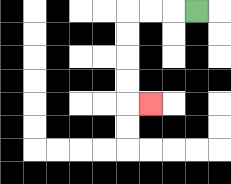{'start': '[8, 0]', 'end': '[6, 4]', 'path_directions': 'L,L,L,D,D,D,D,R', 'path_coordinates': '[[8, 0], [7, 0], [6, 0], [5, 0], [5, 1], [5, 2], [5, 3], [5, 4], [6, 4]]'}